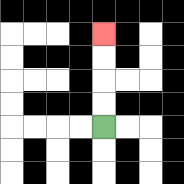{'start': '[4, 5]', 'end': '[4, 1]', 'path_directions': 'U,U,U,U', 'path_coordinates': '[[4, 5], [4, 4], [4, 3], [4, 2], [4, 1]]'}